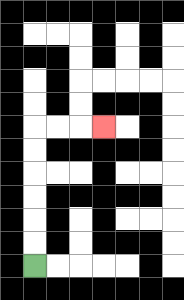{'start': '[1, 11]', 'end': '[4, 5]', 'path_directions': 'U,U,U,U,U,U,R,R,R', 'path_coordinates': '[[1, 11], [1, 10], [1, 9], [1, 8], [1, 7], [1, 6], [1, 5], [2, 5], [3, 5], [4, 5]]'}